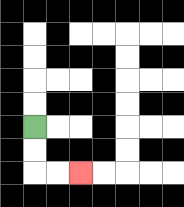{'start': '[1, 5]', 'end': '[3, 7]', 'path_directions': 'D,D,R,R', 'path_coordinates': '[[1, 5], [1, 6], [1, 7], [2, 7], [3, 7]]'}